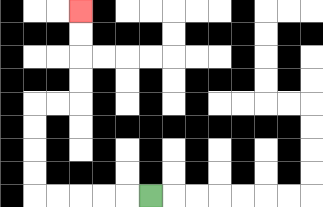{'start': '[6, 8]', 'end': '[3, 0]', 'path_directions': 'L,L,L,L,L,U,U,U,U,R,R,U,U,U,U', 'path_coordinates': '[[6, 8], [5, 8], [4, 8], [3, 8], [2, 8], [1, 8], [1, 7], [1, 6], [1, 5], [1, 4], [2, 4], [3, 4], [3, 3], [3, 2], [3, 1], [3, 0]]'}